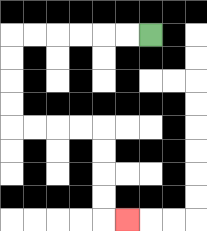{'start': '[6, 1]', 'end': '[5, 9]', 'path_directions': 'L,L,L,L,L,L,D,D,D,D,R,R,R,R,D,D,D,D,R', 'path_coordinates': '[[6, 1], [5, 1], [4, 1], [3, 1], [2, 1], [1, 1], [0, 1], [0, 2], [0, 3], [0, 4], [0, 5], [1, 5], [2, 5], [3, 5], [4, 5], [4, 6], [4, 7], [4, 8], [4, 9], [5, 9]]'}